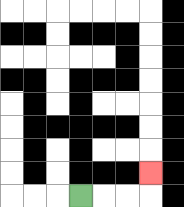{'start': '[3, 8]', 'end': '[6, 7]', 'path_directions': 'R,R,R,U', 'path_coordinates': '[[3, 8], [4, 8], [5, 8], [6, 8], [6, 7]]'}